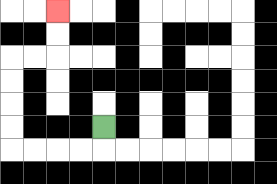{'start': '[4, 5]', 'end': '[2, 0]', 'path_directions': 'D,L,L,L,L,U,U,U,U,R,R,U,U', 'path_coordinates': '[[4, 5], [4, 6], [3, 6], [2, 6], [1, 6], [0, 6], [0, 5], [0, 4], [0, 3], [0, 2], [1, 2], [2, 2], [2, 1], [2, 0]]'}